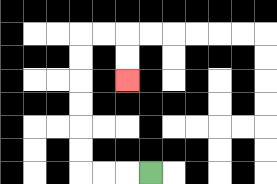{'start': '[6, 7]', 'end': '[5, 3]', 'path_directions': 'L,L,L,U,U,U,U,U,U,R,R,D,D', 'path_coordinates': '[[6, 7], [5, 7], [4, 7], [3, 7], [3, 6], [3, 5], [3, 4], [3, 3], [3, 2], [3, 1], [4, 1], [5, 1], [5, 2], [5, 3]]'}